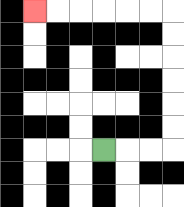{'start': '[4, 6]', 'end': '[1, 0]', 'path_directions': 'R,R,R,U,U,U,U,U,U,L,L,L,L,L,L', 'path_coordinates': '[[4, 6], [5, 6], [6, 6], [7, 6], [7, 5], [7, 4], [7, 3], [7, 2], [7, 1], [7, 0], [6, 0], [5, 0], [4, 0], [3, 0], [2, 0], [1, 0]]'}